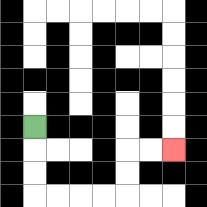{'start': '[1, 5]', 'end': '[7, 6]', 'path_directions': 'D,D,D,R,R,R,R,U,U,R,R', 'path_coordinates': '[[1, 5], [1, 6], [1, 7], [1, 8], [2, 8], [3, 8], [4, 8], [5, 8], [5, 7], [5, 6], [6, 6], [7, 6]]'}